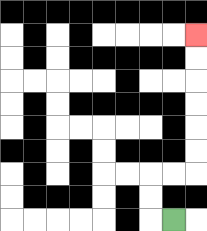{'start': '[7, 9]', 'end': '[8, 1]', 'path_directions': 'L,U,U,R,R,U,U,U,U,U,U', 'path_coordinates': '[[7, 9], [6, 9], [6, 8], [6, 7], [7, 7], [8, 7], [8, 6], [8, 5], [8, 4], [8, 3], [8, 2], [8, 1]]'}